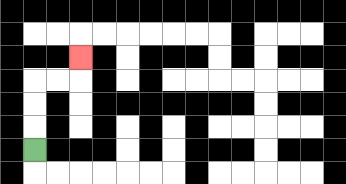{'start': '[1, 6]', 'end': '[3, 2]', 'path_directions': 'U,U,U,R,R,U', 'path_coordinates': '[[1, 6], [1, 5], [1, 4], [1, 3], [2, 3], [3, 3], [3, 2]]'}